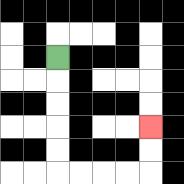{'start': '[2, 2]', 'end': '[6, 5]', 'path_directions': 'D,D,D,D,D,R,R,R,R,U,U', 'path_coordinates': '[[2, 2], [2, 3], [2, 4], [2, 5], [2, 6], [2, 7], [3, 7], [4, 7], [5, 7], [6, 7], [6, 6], [6, 5]]'}